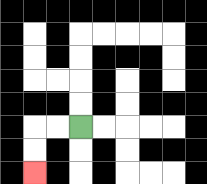{'start': '[3, 5]', 'end': '[1, 7]', 'path_directions': 'L,L,D,D', 'path_coordinates': '[[3, 5], [2, 5], [1, 5], [1, 6], [1, 7]]'}